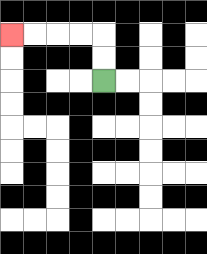{'start': '[4, 3]', 'end': '[0, 1]', 'path_directions': 'U,U,L,L,L,L', 'path_coordinates': '[[4, 3], [4, 2], [4, 1], [3, 1], [2, 1], [1, 1], [0, 1]]'}